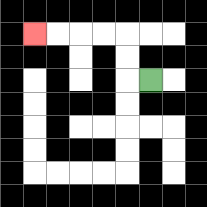{'start': '[6, 3]', 'end': '[1, 1]', 'path_directions': 'L,U,U,L,L,L,L', 'path_coordinates': '[[6, 3], [5, 3], [5, 2], [5, 1], [4, 1], [3, 1], [2, 1], [1, 1]]'}